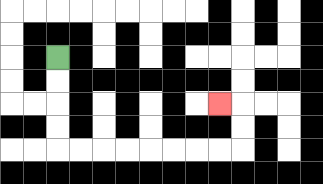{'start': '[2, 2]', 'end': '[9, 4]', 'path_directions': 'D,D,D,D,R,R,R,R,R,R,R,R,U,U,L', 'path_coordinates': '[[2, 2], [2, 3], [2, 4], [2, 5], [2, 6], [3, 6], [4, 6], [5, 6], [6, 6], [7, 6], [8, 6], [9, 6], [10, 6], [10, 5], [10, 4], [9, 4]]'}